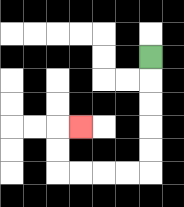{'start': '[6, 2]', 'end': '[3, 5]', 'path_directions': 'D,D,D,D,D,L,L,L,L,U,U,R', 'path_coordinates': '[[6, 2], [6, 3], [6, 4], [6, 5], [6, 6], [6, 7], [5, 7], [4, 7], [3, 7], [2, 7], [2, 6], [2, 5], [3, 5]]'}